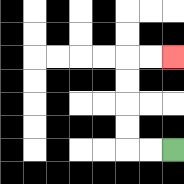{'start': '[7, 6]', 'end': '[7, 2]', 'path_directions': 'L,L,U,U,U,U,R,R', 'path_coordinates': '[[7, 6], [6, 6], [5, 6], [5, 5], [5, 4], [5, 3], [5, 2], [6, 2], [7, 2]]'}